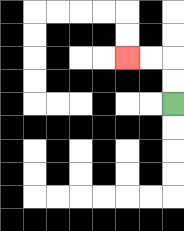{'start': '[7, 4]', 'end': '[5, 2]', 'path_directions': 'U,U,L,L', 'path_coordinates': '[[7, 4], [7, 3], [7, 2], [6, 2], [5, 2]]'}